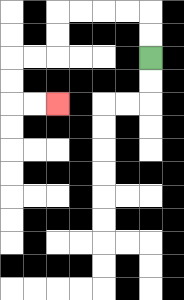{'start': '[6, 2]', 'end': '[2, 4]', 'path_directions': 'U,U,L,L,L,L,D,D,L,L,D,D,R,R', 'path_coordinates': '[[6, 2], [6, 1], [6, 0], [5, 0], [4, 0], [3, 0], [2, 0], [2, 1], [2, 2], [1, 2], [0, 2], [0, 3], [0, 4], [1, 4], [2, 4]]'}